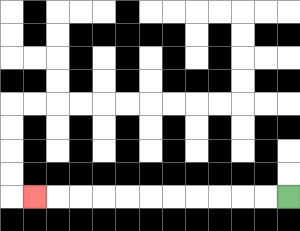{'start': '[12, 8]', 'end': '[1, 8]', 'path_directions': 'L,L,L,L,L,L,L,L,L,L,L', 'path_coordinates': '[[12, 8], [11, 8], [10, 8], [9, 8], [8, 8], [7, 8], [6, 8], [5, 8], [4, 8], [3, 8], [2, 8], [1, 8]]'}